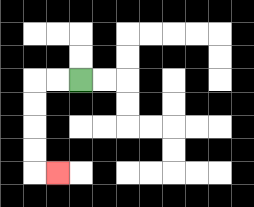{'start': '[3, 3]', 'end': '[2, 7]', 'path_directions': 'L,L,D,D,D,D,R', 'path_coordinates': '[[3, 3], [2, 3], [1, 3], [1, 4], [1, 5], [1, 6], [1, 7], [2, 7]]'}